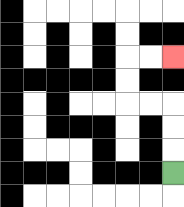{'start': '[7, 7]', 'end': '[7, 2]', 'path_directions': 'U,U,U,L,L,U,U,R,R', 'path_coordinates': '[[7, 7], [7, 6], [7, 5], [7, 4], [6, 4], [5, 4], [5, 3], [5, 2], [6, 2], [7, 2]]'}